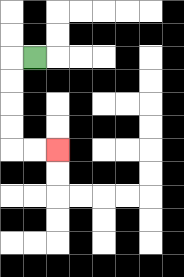{'start': '[1, 2]', 'end': '[2, 6]', 'path_directions': 'L,D,D,D,D,R,R', 'path_coordinates': '[[1, 2], [0, 2], [0, 3], [0, 4], [0, 5], [0, 6], [1, 6], [2, 6]]'}